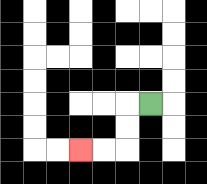{'start': '[6, 4]', 'end': '[3, 6]', 'path_directions': 'L,D,D,L,L', 'path_coordinates': '[[6, 4], [5, 4], [5, 5], [5, 6], [4, 6], [3, 6]]'}